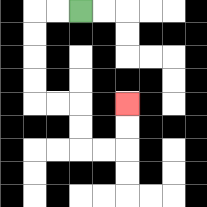{'start': '[3, 0]', 'end': '[5, 4]', 'path_directions': 'L,L,D,D,D,D,R,R,D,D,R,R,U,U', 'path_coordinates': '[[3, 0], [2, 0], [1, 0], [1, 1], [1, 2], [1, 3], [1, 4], [2, 4], [3, 4], [3, 5], [3, 6], [4, 6], [5, 6], [5, 5], [5, 4]]'}